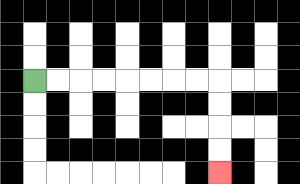{'start': '[1, 3]', 'end': '[9, 7]', 'path_directions': 'R,R,R,R,R,R,R,R,D,D,D,D', 'path_coordinates': '[[1, 3], [2, 3], [3, 3], [4, 3], [5, 3], [6, 3], [7, 3], [8, 3], [9, 3], [9, 4], [9, 5], [9, 6], [9, 7]]'}